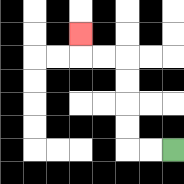{'start': '[7, 6]', 'end': '[3, 1]', 'path_directions': 'L,L,U,U,U,U,L,L,U', 'path_coordinates': '[[7, 6], [6, 6], [5, 6], [5, 5], [5, 4], [5, 3], [5, 2], [4, 2], [3, 2], [3, 1]]'}